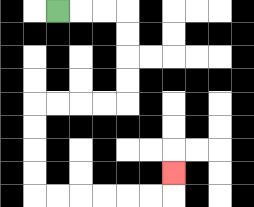{'start': '[2, 0]', 'end': '[7, 7]', 'path_directions': 'R,R,R,D,D,D,D,L,L,L,L,D,D,D,D,R,R,R,R,R,R,U', 'path_coordinates': '[[2, 0], [3, 0], [4, 0], [5, 0], [5, 1], [5, 2], [5, 3], [5, 4], [4, 4], [3, 4], [2, 4], [1, 4], [1, 5], [1, 6], [1, 7], [1, 8], [2, 8], [3, 8], [4, 8], [5, 8], [6, 8], [7, 8], [7, 7]]'}